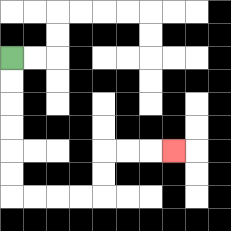{'start': '[0, 2]', 'end': '[7, 6]', 'path_directions': 'D,D,D,D,D,D,R,R,R,R,U,U,R,R,R', 'path_coordinates': '[[0, 2], [0, 3], [0, 4], [0, 5], [0, 6], [0, 7], [0, 8], [1, 8], [2, 8], [3, 8], [4, 8], [4, 7], [4, 6], [5, 6], [6, 6], [7, 6]]'}